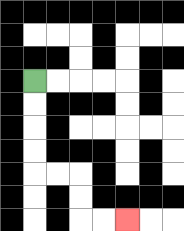{'start': '[1, 3]', 'end': '[5, 9]', 'path_directions': 'D,D,D,D,R,R,D,D,R,R', 'path_coordinates': '[[1, 3], [1, 4], [1, 5], [1, 6], [1, 7], [2, 7], [3, 7], [3, 8], [3, 9], [4, 9], [5, 9]]'}